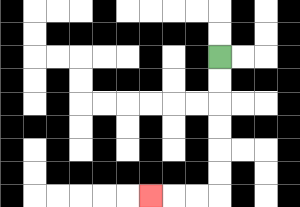{'start': '[9, 2]', 'end': '[6, 8]', 'path_directions': 'D,D,D,D,D,D,L,L,L', 'path_coordinates': '[[9, 2], [9, 3], [9, 4], [9, 5], [9, 6], [9, 7], [9, 8], [8, 8], [7, 8], [6, 8]]'}